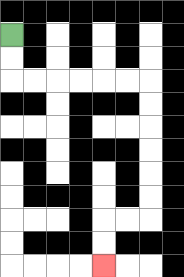{'start': '[0, 1]', 'end': '[4, 11]', 'path_directions': 'D,D,R,R,R,R,R,R,D,D,D,D,D,D,L,L,D,D', 'path_coordinates': '[[0, 1], [0, 2], [0, 3], [1, 3], [2, 3], [3, 3], [4, 3], [5, 3], [6, 3], [6, 4], [6, 5], [6, 6], [6, 7], [6, 8], [6, 9], [5, 9], [4, 9], [4, 10], [4, 11]]'}